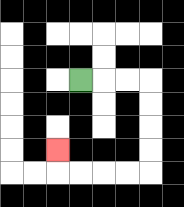{'start': '[3, 3]', 'end': '[2, 6]', 'path_directions': 'R,R,R,D,D,D,D,L,L,L,L,U', 'path_coordinates': '[[3, 3], [4, 3], [5, 3], [6, 3], [6, 4], [6, 5], [6, 6], [6, 7], [5, 7], [4, 7], [3, 7], [2, 7], [2, 6]]'}